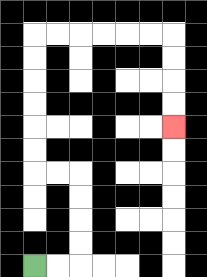{'start': '[1, 11]', 'end': '[7, 5]', 'path_directions': 'R,R,U,U,U,U,L,L,U,U,U,U,U,U,R,R,R,R,R,R,D,D,D,D', 'path_coordinates': '[[1, 11], [2, 11], [3, 11], [3, 10], [3, 9], [3, 8], [3, 7], [2, 7], [1, 7], [1, 6], [1, 5], [1, 4], [1, 3], [1, 2], [1, 1], [2, 1], [3, 1], [4, 1], [5, 1], [6, 1], [7, 1], [7, 2], [7, 3], [7, 4], [7, 5]]'}